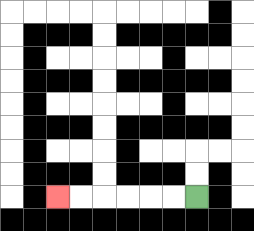{'start': '[8, 8]', 'end': '[2, 8]', 'path_directions': 'L,L,L,L,L,L', 'path_coordinates': '[[8, 8], [7, 8], [6, 8], [5, 8], [4, 8], [3, 8], [2, 8]]'}